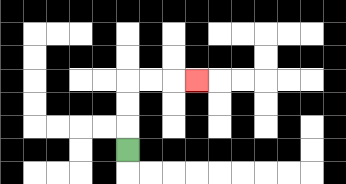{'start': '[5, 6]', 'end': '[8, 3]', 'path_directions': 'U,U,U,R,R,R', 'path_coordinates': '[[5, 6], [5, 5], [5, 4], [5, 3], [6, 3], [7, 3], [8, 3]]'}